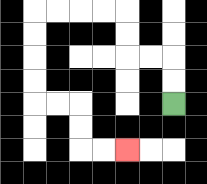{'start': '[7, 4]', 'end': '[5, 6]', 'path_directions': 'U,U,L,L,U,U,L,L,L,L,D,D,D,D,R,R,D,D,R,R', 'path_coordinates': '[[7, 4], [7, 3], [7, 2], [6, 2], [5, 2], [5, 1], [5, 0], [4, 0], [3, 0], [2, 0], [1, 0], [1, 1], [1, 2], [1, 3], [1, 4], [2, 4], [3, 4], [3, 5], [3, 6], [4, 6], [5, 6]]'}